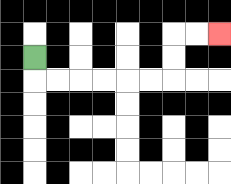{'start': '[1, 2]', 'end': '[9, 1]', 'path_directions': 'D,R,R,R,R,R,R,U,U,R,R', 'path_coordinates': '[[1, 2], [1, 3], [2, 3], [3, 3], [4, 3], [5, 3], [6, 3], [7, 3], [7, 2], [7, 1], [8, 1], [9, 1]]'}